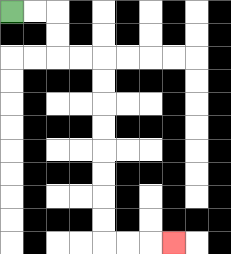{'start': '[0, 0]', 'end': '[7, 10]', 'path_directions': 'R,R,D,D,R,R,D,D,D,D,D,D,D,D,R,R,R', 'path_coordinates': '[[0, 0], [1, 0], [2, 0], [2, 1], [2, 2], [3, 2], [4, 2], [4, 3], [4, 4], [4, 5], [4, 6], [4, 7], [4, 8], [4, 9], [4, 10], [5, 10], [6, 10], [7, 10]]'}